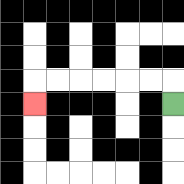{'start': '[7, 4]', 'end': '[1, 4]', 'path_directions': 'U,L,L,L,L,L,L,D', 'path_coordinates': '[[7, 4], [7, 3], [6, 3], [5, 3], [4, 3], [3, 3], [2, 3], [1, 3], [1, 4]]'}